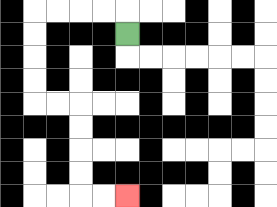{'start': '[5, 1]', 'end': '[5, 8]', 'path_directions': 'U,L,L,L,L,D,D,D,D,R,R,D,D,D,D,R,R', 'path_coordinates': '[[5, 1], [5, 0], [4, 0], [3, 0], [2, 0], [1, 0], [1, 1], [1, 2], [1, 3], [1, 4], [2, 4], [3, 4], [3, 5], [3, 6], [3, 7], [3, 8], [4, 8], [5, 8]]'}